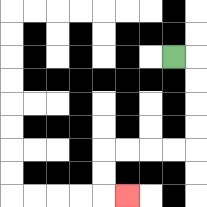{'start': '[7, 2]', 'end': '[5, 8]', 'path_directions': 'R,D,D,D,D,L,L,L,L,D,D,R', 'path_coordinates': '[[7, 2], [8, 2], [8, 3], [8, 4], [8, 5], [8, 6], [7, 6], [6, 6], [5, 6], [4, 6], [4, 7], [4, 8], [5, 8]]'}